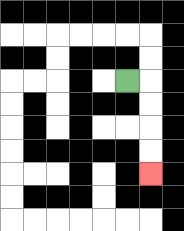{'start': '[5, 3]', 'end': '[6, 7]', 'path_directions': 'R,D,D,D,D', 'path_coordinates': '[[5, 3], [6, 3], [6, 4], [6, 5], [6, 6], [6, 7]]'}